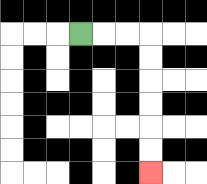{'start': '[3, 1]', 'end': '[6, 7]', 'path_directions': 'R,R,R,D,D,D,D,D,D', 'path_coordinates': '[[3, 1], [4, 1], [5, 1], [6, 1], [6, 2], [6, 3], [6, 4], [6, 5], [6, 6], [6, 7]]'}